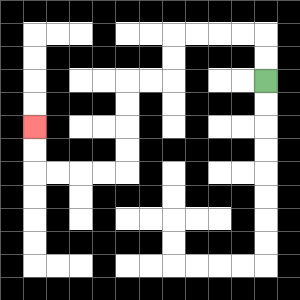{'start': '[11, 3]', 'end': '[1, 5]', 'path_directions': 'U,U,L,L,L,L,D,D,L,L,D,D,D,D,L,L,L,L,U,U', 'path_coordinates': '[[11, 3], [11, 2], [11, 1], [10, 1], [9, 1], [8, 1], [7, 1], [7, 2], [7, 3], [6, 3], [5, 3], [5, 4], [5, 5], [5, 6], [5, 7], [4, 7], [3, 7], [2, 7], [1, 7], [1, 6], [1, 5]]'}